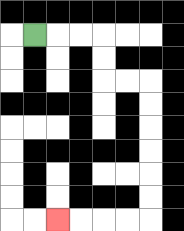{'start': '[1, 1]', 'end': '[2, 9]', 'path_directions': 'R,R,R,D,D,R,R,D,D,D,D,D,D,L,L,L,L', 'path_coordinates': '[[1, 1], [2, 1], [3, 1], [4, 1], [4, 2], [4, 3], [5, 3], [6, 3], [6, 4], [6, 5], [6, 6], [6, 7], [6, 8], [6, 9], [5, 9], [4, 9], [3, 9], [2, 9]]'}